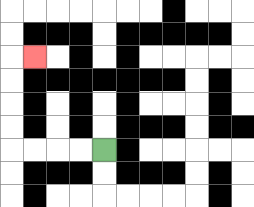{'start': '[4, 6]', 'end': '[1, 2]', 'path_directions': 'L,L,L,L,U,U,U,U,R', 'path_coordinates': '[[4, 6], [3, 6], [2, 6], [1, 6], [0, 6], [0, 5], [0, 4], [0, 3], [0, 2], [1, 2]]'}